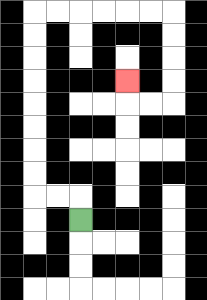{'start': '[3, 9]', 'end': '[5, 3]', 'path_directions': 'U,L,L,U,U,U,U,U,U,U,U,R,R,R,R,R,R,D,D,D,D,L,L,U', 'path_coordinates': '[[3, 9], [3, 8], [2, 8], [1, 8], [1, 7], [1, 6], [1, 5], [1, 4], [1, 3], [1, 2], [1, 1], [1, 0], [2, 0], [3, 0], [4, 0], [5, 0], [6, 0], [7, 0], [7, 1], [7, 2], [7, 3], [7, 4], [6, 4], [5, 4], [5, 3]]'}